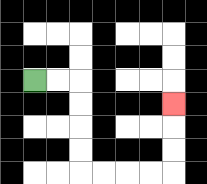{'start': '[1, 3]', 'end': '[7, 4]', 'path_directions': 'R,R,D,D,D,D,R,R,R,R,U,U,U', 'path_coordinates': '[[1, 3], [2, 3], [3, 3], [3, 4], [3, 5], [3, 6], [3, 7], [4, 7], [5, 7], [6, 7], [7, 7], [7, 6], [7, 5], [7, 4]]'}